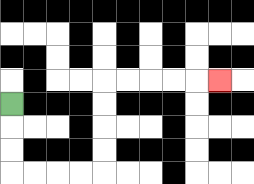{'start': '[0, 4]', 'end': '[9, 3]', 'path_directions': 'D,D,D,R,R,R,R,U,U,U,U,R,R,R,R,R', 'path_coordinates': '[[0, 4], [0, 5], [0, 6], [0, 7], [1, 7], [2, 7], [3, 7], [4, 7], [4, 6], [4, 5], [4, 4], [4, 3], [5, 3], [6, 3], [7, 3], [8, 3], [9, 3]]'}